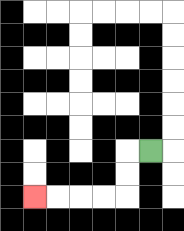{'start': '[6, 6]', 'end': '[1, 8]', 'path_directions': 'L,D,D,L,L,L,L', 'path_coordinates': '[[6, 6], [5, 6], [5, 7], [5, 8], [4, 8], [3, 8], [2, 8], [1, 8]]'}